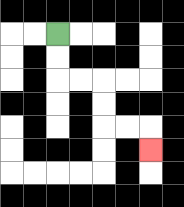{'start': '[2, 1]', 'end': '[6, 6]', 'path_directions': 'D,D,R,R,D,D,R,R,D', 'path_coordinates': '[[2, 1], [2, 2], [2, 3], [3, 3], [4, 3], [4, 4], [4, 5], [5, 5], [6, 5], [6, 6]]'}